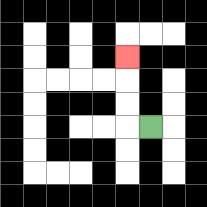{'start': '[6, 5]', 'end': '[5, 2]', 'path_directions': 'L,U,U,U', 'path_coordinates': '[[6, 5], [5, 5], [5, 4], [5, 3], [5, 2]]'}